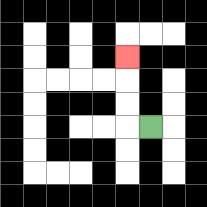{'start': '[6, 5]', 'end': '[5, 2]', 'path_directions': 'L,U,U,U', 'path_coordinates': '[[6, 5], [5, 5], [5, 4], [5, 3], [5, 2]]'}